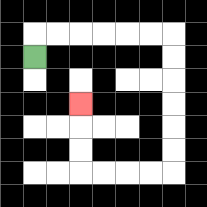{'start': '[1, 2]', 'end': '[3, 4]', 'path_directions': 'U,R,R,R,R,R,R,D,D,D,D,D,D,L,L,L,L,U,U,U', 'path_coordinates': '[[1, 2], [1, 1], [2, 1], [3, 1], [4, 1], [5, 1], [6, 1], [7, 1], [7, 2], [7, 3], [7, 4], [7, 5], [7, 6], [7, 7], [6, 7], [5, 7], [4, 7], [3, 7], [3, 6], [3, 5], [3, 4]]'}